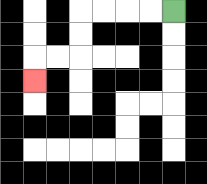{'start': '[7, 0]', 'end': '[1, 3]', 'path_directions': 'L,L,L,L,D,D,L,L,D', 'path_coordinates': '[[7, 0], [6, 0], [5, 0], [4, 0], [3, 0], [3, 1], [3, 2], [2, 2], [1, 2], [1, 3]]'}